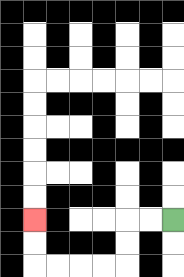{'start': '[7, 9]', 'end': '[1, 9]', 'path_directions': 'L,L,D,D,L,L,L,L,U,U', 'path_coordinates': '[[7, 9], [6, 9], [5, 9], [5, 10], [5, 11], [4, 11], [3, 11], [2, 11], [1, 11], [1, 10], [1, 9]]'}